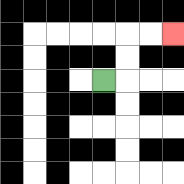{'start': '[4, 3]', 'end': '[7, 1]', 'path_directions': 'R,U,U,R,R', 'path_coordinates': '[[4, 3], [5, 3], [5, 2], [5, 1], [6, 1], [7, 1]]'}